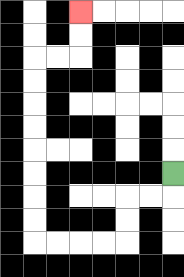{'start': '[7, 7]', 'end': '[3, 0]', 'path_directions': 'D,L,L,D,D,L,L,L,L,U,U,U,U,U,U,U,U,R,R,U,U', 'path_coordinates': '[[7, 7], [7, 8], [6, 8], [5, 8], [5, 9], [5, 10], [4, 10], [3, 10], [2, 10], [1, 10], [1, 9], [1, 8], [1, 7], [1, 6], [1, 5], [1, 4], [1, 3], [1, 2], [2, 2], [3, 2], [3, 1], [3, 0]]'}